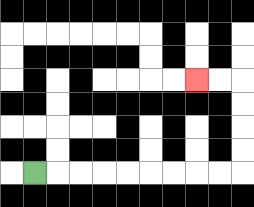{'start': '[1, 7]', 'end': '[8, 3]', 'path_directions': 'R,R,R,R,R,R,R,R,R,U,U,U,U,L,L', 'path_coordinates': '[[1, 7], [2, 7], [3, 7], [4, 7], [5, 7], [6, 7], [7, 7], [8, 7], [9, 7], [10, 7], [10, 6], [10, 5], [10, 4], [10, 3], [9, 3], [8, 3]]'}